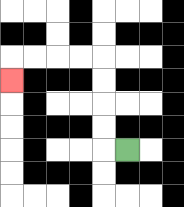{'start': '[5, 6]', 'end': '[0, 3]', 'path_directions': 'L,U,U,U,U,L,L,L,L,D', 'path_coordinates': '[[5, 6], [4, 6], [4, 5], [4, 4], [4, 3], [4, 2], [3, 2], [2, 2], [1, 2], [0, 2], [0, 3]]'}